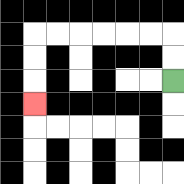{'start': '[7, 3]', 'end': '[1, 4]', 'path_directions': 'U,U,L,L,L,L,L,L,D,D,D', 'path_coordinates': '[[7, 3], [7, 2], [7, 1], [6, 1], [5, 1], [4, 1], [3, 1], [2, 1], [1, 1], [1, 2], [1, 3], [1, 4]]'}